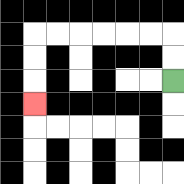{'start': '[7, 3]', 'end': '[1, 4]', 'path_directions': 'U,U,L,L,L,L,L,L,D,D,D', 'path_coordinates': '[[7, 3], [7, 2], [7, 1], [6, 1], [5, 1], [4, 1], [3, 1], [2, 1], [1, 1], [1, 2], [1, 3], [1, 4]]'}